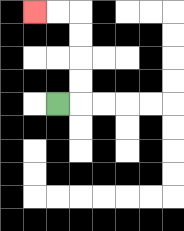{'start': '[2, 4]', 'end': '[1, 0]', 'path_directions': 'R,U,U,U,U,L,L', 'path_coordinates': '[[2, 4], [3, 4], [3, 3], [3, 2], [3, 1], [3, 0], [2, 0], [1, 0]]'}